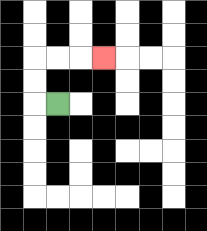{'start': '[2, 4]', 'end': '[4, 2]', 'path_directions': 'L,U,U,R,R,R', 'path_coordinates': '[[2, 4], [1, 4], [1, 3], [1, 2], [2, 2], [3, 2], [4, 2]]'}